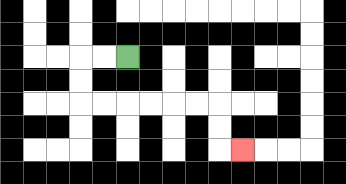{'start': '[5, 2]', 'end': '[10, 6]', 'path_directions': 'L,L,D,D,R,R,R,R,R,R,D,D,R', 'path_coordinates': '[[5, 2], [4, 2], [3, 2], [3, 3], [3, 4], [4, 4], [5, 4], [6, 4], [7, 4], [8, 4], [9, 4], [9, 5], [9, 6], [10, 6]]'}